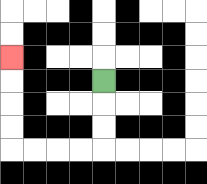{'start': '[4, 3]', 'end': '[0, 2]', 'path_directions': 'D,D,D,L,L,L,L,U,U,U,U', 'path_coordinates': '[[4, 3], [4, 4], [4, 5], [4, 6], [3, 6], [2, 6], [1, 6], [0, 6], [0, 5], [0, 4], [0, 3], [0, 2]]'}